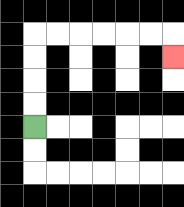{'start': '[1, 5]', 'end': '[7, 2]', 'path_directions': 'U,U,U,U,R,R,R,R,R,R,D', 'path_coordinates': '[[1, 5], [1, 4], [1, 3], [1, 2], [1, 1], [2, 1], [3, 1], [4, 1], [5, 1], [6, 1], [7, 1], [7, 2]]'}